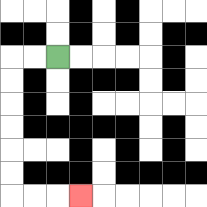{'start': '[2, 2]', 'end': '[3, 8]', 'path_directions': 'L,L,D,D,D,D,D,D,R,R,R', 'path_coordinates': '[[2, 2], [1, 2], [0, 2], [0, 3], [0, 4], [0, 5], [0, 6], [0, 7], [0, 8], [1, 8], [2, 8], [3, 8]]'}